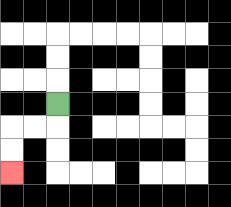{'start': '[2, 4]', 'end': '[0, 7]', 'path_directions': 'D,L,L,D,D', 'path_coordinates': '[[2, 4], [2, 5], [1, 5], [0, 5], [0, 6], [0, 7]]'}